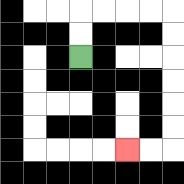{'start': '[3, 2]', 'end': '[5, 6]', 'path_directions': 'U,U,R,R,R,R,D,D,D,D,D,D,L,L', 'path_coordinates': '[[3, 2], [3, 1], [3, 0], [4, 0], [5, 0], [6, 0], [7, 0], [7, 1], [7, 2], [7, 3], [7, 4], [7, 5], [7, 6], [6, 6], [5, 6]]'}